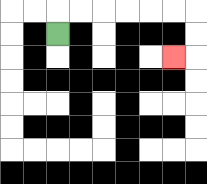{'start': '[2, 1]', 'end': '[7, 2]', 'path_directions': 'U,R,R,R,R,R,R,D,D,L', 'path_coordinates': '[[2, 1], [2, 0], [3, 0], [4, 0], [5, 0], [6, 0], [7, 0], [8, 0], [8, 1], [8, 2], [7, 2]]'}